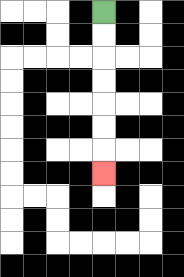{'start': '[4, 0]', 'end': '[4, 7]', 'path_directions': 'D,D,D,D,D,D,D', 'path_coordinates': '[[4, 0], [4, 1], [4, 2], [4, 3], [4, 4], [4, 5], [4, 6], [4, 7]]'}